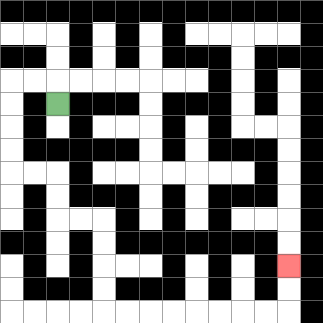{'start': '[2, 4]', 'end': '[12, 11]', 'path_directions': 'U,L,L,D,D,D,D,R,R,D,D,R,R,D,D,D,D,R,R,R,R,R,R,R,R,U,U', 'path_coordinates': '[[2, 4], [2, 3], [1, 3], [0, 3], [0, 4], [0, 5], [0, 6], [0, 7], [1, 7], [2, 7], [2, 8], [2, 9], [3, 9], [4, 9], [4, 10], [4, 11], [4, 12], [4, 13], [5, 13], [6, 13], [7, 13], [8, 13], [9, 13], [10, 13], [11, 13], [12, 13], [12, 12], [12, 11]]'}